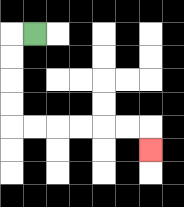{'start': '[1, 1]', 'end': '[6, 6]', 'path_directions': 'L,D,D,D,D,R,R,R,R,R,R,D', 'path_coordinates': '[[1, 1], [0, 1], [0, 2], [0, 3], [0, 4], [0, 5], [1, 5], [2, 5], [3, 5], [4, 5], [5, 5], [6, 5], [6, 6]]'}